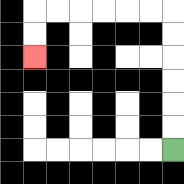{'start': '[7, 6]', 'end': '[1, 2]', 'path_directions': 'U,U,U,U,U,U,L,L,L,L,L,L,D,D', 'path_coordinates': '[[7, 6], [7, 5], [7, 4], [7, 3], [7, 2], [7, 1], [7, 0], [6, 0], [5, 0], [4, 0], [3, 0], [2, 0], [1, 0], [1, 1], [1, 2]]'}